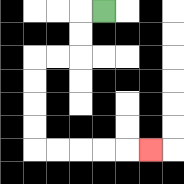{'start': '[4, 0]', 'end': '[6, 6]', 'path_directions': 'L,D,D,L,L,D,D,D,D,R,R,R,R,R', 'path_coordinates': '[[4, 0], [3, 0], [3, 1], [3, 2], [2, 2], [1, 2], [1, 3], [1, 4], [1, 5], [1, 6], [2, 6], [3, 6], [4, 6], [5, 6], [6, 6]]'}